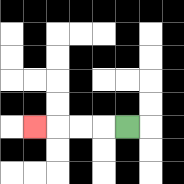{'start': '[5, 5]', 'end': '[1, 5]', 'path_directions': 'L,L,L,L', 'path_coordinates': '[[5, 5], [4, 5], [3, 5], [2, 5], [1, 5]]'}